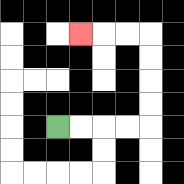{'start': '[2, 5]', 'end': '[3, 1]', 'path_directions': 'R,R,R,R,U,U,U,U,L,L,L', 'path_coordinates': '[[2, 5], [3, 5], [4, 5], [5, 5], [6, 5], [6, 4], [6, 3], [6, 2], [6, 1], [5, 1], [4, 1], [3, 1]]'}